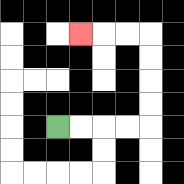{'start': '[2, 5]', 'end': '[3, 1]', 'path_directions': 'R,R,R,R,U,U,U,U,L,L,L', 'path_coordinates': '[[2, 5], [3, 5], [4, 5], [5, 5], [6, 5], [6, 4], [6, 3], [6, 2], [6, 1], [5, 1], [4, 1], [3, 1]]'}